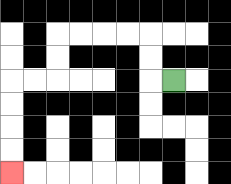{'start': '[7, 3]', 'end': '[0, 7]', 'path_directions': 'L,U,U,L,L,L,L,D,D,L,L,D,D,D,D', 'path_coordinates': '[[7, 3], [6, 3], [6, 2], [6, 1], [5, 1], [4, 1], [3, 1], [2, 1], [2, 2], [2, 3], [1, 3], [0, 3], [0, 4], [0, 5], [0, 6], [0, 7]]'}